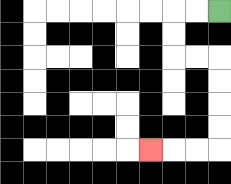{'start': '[9, 0]', 'end': '[6, 6]', 'path_directions': 'L,L,D,D,R,R,D,D,D,D,L,L,L', 'path_coordinates': '[[9, 0], [8, 0], [7, 0], [7, 1], [7, 2], [8, 2], [9, 2], [9, 3], [9, 4], [9, 5], [9, 6], [8, 6], [7, 6], [6, 6]]'}